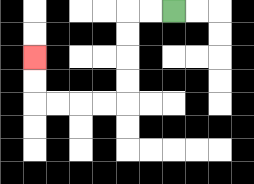{'start': '[7, 0]', 'end': '[1, 2]', 'path_directions': 'L,L,D,D,D,D,L,L,L,L,U,U', 'path_coordinates': '[[7, 0], [6, 0], [5, 0], [5, 1], [5, 2], [5, 3], [5, 4], [4, 4], [3, 4], [2, 4], [1, 4], [1, 3], [1, 2]]'}